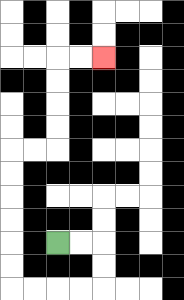{'start': '[2, 10]', 'end': '[4, 2]', 'path_directions': 'R,R,D,D,L,L,L,L,U,U,U,U,U,U,R,R,U,U,U,U,R,R', 'path_coordinates': '[[2, 10], [3, 10], [4, 10], [4, 11], [4, 12], [3, 12], [2, 12], [1, 12], [0, 12], [0, 11], [0, 10], [0, 9], [0, 8], [0, 7], [0, 6], [1, 6], [2, 6], [2, 5], [2, 4], [2, 3], [2, 2], [3, 2], [4, 2]]'}